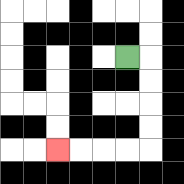{'start': '[5, 2]', 'end': '[2, 6]', 'path_directions': 'R,D,D,D,D,L,L,L,L', 'path_coordinates': '[[5, 2], [6, 2], [6, 3], [6, 4], [6, 5], [6, 6], [5, 6], [4, 6], [3, 6], [2, 6]]'}